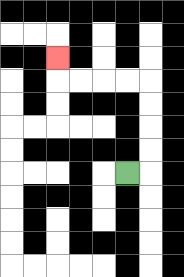{'start': '[5, 7]', 'end': '[2, 2]', 'path_directions': 'R,U,U,U,U,L,L,L,L,U', 'path_coordinates': '[[5, 7], [6, 7], [6, 6], [6, 5], [6, 4], [6, 3], [5, 3], [4, 3], [3, 3], [2, 3], [2, 2]]'}